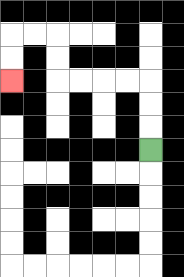{'start': '[6, 6]', 'end': '[0, 3]', 'path_directions': 'U,U,U,L,L,L,L,U,U,L,L,D,D', 'path_coordinates': '[[6, 6], [6, 5], [6, 4], [6, 3], [5, 3], [4, 3], [3, 3], [2, 3], [2, 2], [2, 1], [1, 1], [0, 1], [0, 2], [0, 3]]'}